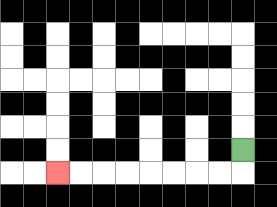{'start': '[10, 6]', 'end': '[2, 7]', 'path_directions': 'D,L,L,L,L,L,L,L,L', 'path_coordinates': '[[10, 6], [10, 7], [9, 7], [8, 7], [7, 7], [6, 7], [5, 7], [4, 7], [3, 7], [2, 7]]'}